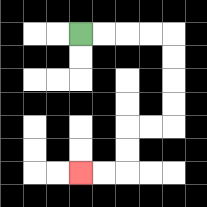{'start': '[3, 1]', 'end': '[3, 7]', 'path_directions': 'R,R,R,R,D,D,D,D,L,L,D,D,L,L', 'path_coordinates': '[[3, 1], [4, 1], [5, 1], [6, 1], [7, 1], [7, 2], [7, 3], [7, 4], [7, 5], [6, 5], [5, 5], [5, 6], [5, 7], [4, 7], [3, 7]]'}